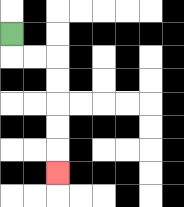{'start': '[0, 1]', 'end': '[2, 7]', 'path_directions': 'D,R,R,D,D,D,D,D', 'path_coordinates': '[[0, 1], [0, 2], [1, 2], [2, 2], [2, 3], [2, 4], [2, 5], [2, 6], [2, 7]]'}